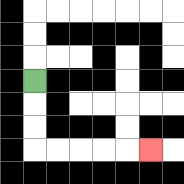{'start': '[1, 3]', 'end': '[6, 6]', 'path_directions': 'D,D,D,R,R,R,R,R', 'path_coordinates': '[[1, 3], [1, 4], [1, 5], [1, 6], [2, 6], [3, 6], [4, 6], [5, 6], [6, 6]]'}